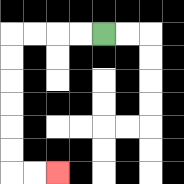{'start': '[4, 1]', 'end': '[2, 7]', 'path_directions': 'L,L,L,L,D,D,D,D,D,D,R,R', 'path_coordinates': '[[4, 1], [3, 1], [2, 1], [1, 1], [0, 1], [0, 2], [0, 3], [0, 4], [0, 5], [0, 6], [0, 7], [1, 7], [2, 7]]'}